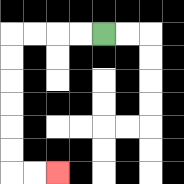{'start': '[4, 1]', 'end': '[2, 7]', 'path_directions': 'L,L,L,L,D,D,D,D,D,D,R,R', 'path_coordinates': '[[4, 1], [3, 1], [2, 1], [1, 1], [0, 1], [0, 2], [0, 3], [0, 4], [0, 5], [0, 6], [0, 7], [1, 7], [2, 7]]'}